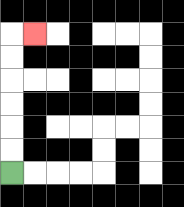{'start': '[0, 7]', 'end': '[1, 1]', 'path_directions': 'U,U,U,U,U,U,R', 'path_coordinates': '[[0, 7], [0, 6], [0, 5], [0, 4], [0, 3], [0, 2], [0, 1], [1, 1]]'}